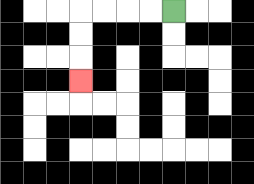{'start': '[7, 0]', 'end': '[3, 3]', 'path_directions': 'L,L,L,L,D,D,D', 'path_coordinates': '[[7, 0], [6, 0], [5, 0], [4, 0], [3, 0], [3, 1], [3, 2], [3, 3]]'}